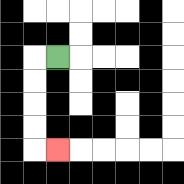{'start': '[2, 2]', 'end': '[2, 6]', 'path_directions': 'L,D,D,D,D,R', 'path_coordinates': '[[2, 2], [1, 2], [1, 3], [1, 4], [1, 5], [1, 6], [2, 6]]'}